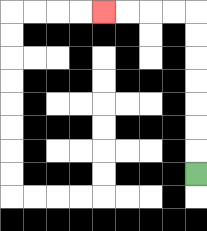{'start': '[8, 7]', 'end': '[4, 0]', 'path_directions': 'U,U,U,U,U,U,U,L,L,L,L', 'path_coordinates': '[[8, 7], [8, 6], [8, 5], [8, 4], [8, 3], [8, 2], [8, 1], [8, 0], [7, 0], [6, 0], [5, 0], [4, 0]]'}